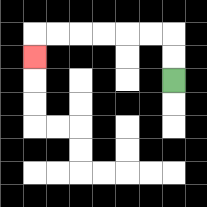{'start': '[7, 3]', 'end': '[1, 2]', 'path_directions': 'U,U,L,L,L,L,L,L,D', 'path_coordinates': '[[7, 3], [7, 2], [7, 1], [6, 1], [5, 1], [4, 1], [3, 1], [2, 1], [1, 1], [1, 2]]'}